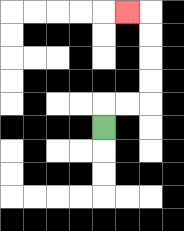{'start': '[4, 5]', 'end': '[5, 0]', 'path_directions': 'U,R,R,U,U,U,U,L', 'path_coordinates': '[[4, 5], [4, 4], [5, 4], [6, 4], [6, 3], [6, 2], [6, 1], [6, 0], [5, 0]]'}